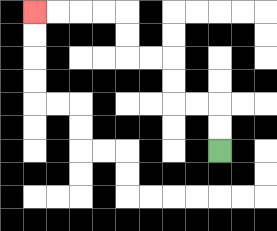{'start': '[9, 6]', 'end': '[1, 0]', 'path_directions': 'U,U,L,L,U,U,L,L,U,U,L,L,L,L', 'path_coordinates': '[[9, 6], [9, 5], [9, 4], [8, 4], [7, 4], [7, 3], [7, 2], [6, 2], [5, 2], [5, 1], [5, 0], [4, 0], [3, 0], [2, 0], [1, 0]]'}